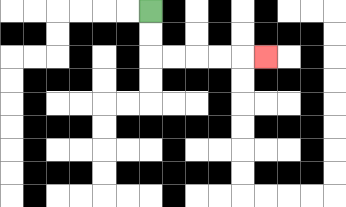{'start': '[6, 0]', 'end': '[11, 2]', 'path_directions': 'D,D,R,R,R,R,R', 'path_coordinates': '[[6, 0], [6, 1], [6, 2], [7, 2], [8, 2], [9, 2], [10, 2], [11, 2]]'}